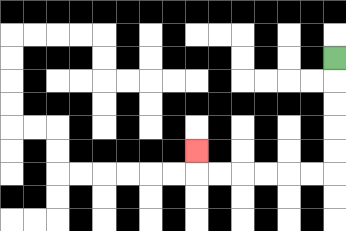{'start': '[14, 2]', 'end': '[8, 6]', 'path_directions': 'D,D,D,D,D,L,L,L,L,L,L,U', 'path_coordinates': '[[14, 2], [14, 3], [14, 4], [14, 5], [14, 6], [14, 7], [13, 7], [12, 7], [11, 7], [10, 7], [9, 7], [8, 7], [8, 6]]'}